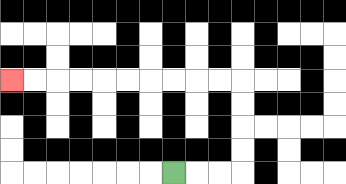{'start': '[7, 7]', 'end': '[0, 3]', 'path_directions': 'R,R,R,U,U,U,U,L,L,L,L,L,L,L,L,L,L', 'path_coordinates': '[[7, 7], [8, 7], [9, 7], [10, 7], [10, 6], [10, 5], [10, 4], [10, 3], [9, 3], [8, 3], [7, 3], [6, 3], [5, 3], [4, 3], [3, 3], [2, 3], [1, 3], [0, 3]]'}